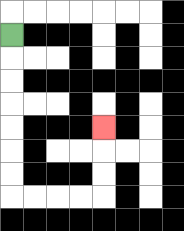{'start': '[0, 1]', 'end': '[4, 5]', 'path_directions': 'D,D,D,D,D,D,D,R,R,R,R,U,U,U', 'path_coordinates': '[[0, 1], [0, 2], [0, 3], [0, 4], [0, 5], [0, 6], [0, 7], [0, 8], [1, 8], [2, 8], [3, 8], [4, 8], [4, 7], [4, 6], [4, 5]]'}